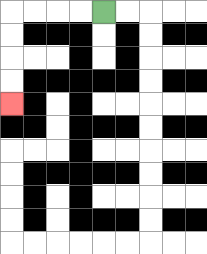{'start': '[4, 0]', 'end': '[0, 4]', 'path_directions': 'L,L,L,L,D,D,D,D', 'path_coordinates': '[[4, 0], [3, 0], [2, 0], [1, 0], [0, 0], [0, 1], [0, 2], [0, 3], [0, 4]]'}